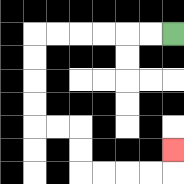{'start': '[7, 1]', 'end': '[7, 6]', 'path_directions': 'L,L,L,L,L,L,D,D,D,D,R,R,D,D,R,R,R,R,U', 'path_coordinates': '[[7, 1], [6, 1], [5, 1], [4, 1], [3, 1], [2, 1], [1, 1], [1, 2], [1, 3], [1, 4], [1, 5], [2, 5], [3, 5], [3, 6], [3, 7], [4, 7], [5, 7], [6, 7], [7, 7], [7, 6]]'}